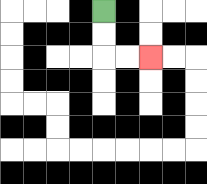{'start': '[4, 0]', 'end': '[6, 2]', 'path_directions': 'D,D,R,R', 'path_coordinates': '[[4, 0], [4, 1], [4, 2], [5, 2], [6, 2]]'}